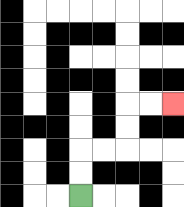{'start': '[3, 8]', 'end': '[7, 4]', 'path_directions': 'U,U,R,R,U,U,R,R', 'path_coordinates': '[[3, 8], [3, 7], [3, 6], [4, 6], [5, 6], [5, 5], [5, 4], [6, 4], [7, 4]]'}